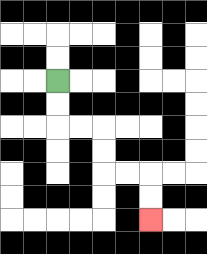{'start': '[2, 3]', 'end': '[6, 9]', 'path_directions': 'D,D,R,R,D,D,R,R,D,D', 'path_coordinates': '[[2, 3], [2, 4], [2, 5], [3, 5], [4, 5], [4, 6], [4, 7], [5, 7], [6, 7], [6, 8], [6, 9]]'}